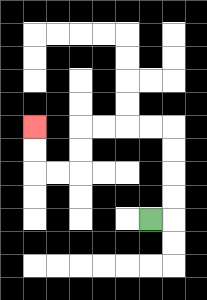{'start': '[6, 9]', 'end': '[1, 5]', 'path_directions': 'R,U,U,U,U,L,L,L,L,D,D,L,L,U,U', 'path_coordinates': '[[6, 9], [7, 9], [7, 8], [7, 7], [7, 6], [7, 5], [6, 5], [5, 5], [4, 5], [3, 5], [3, 6], [3, 7], [2, 7], [1, 7], [1, 6], [1, 5]]'}